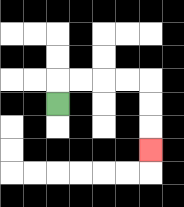{'start': '[2, 4]', 'end': '[6, 6]', 'path_directions': 'U,R,R,R,R,D,D,D', 'path_coordinates': '[[2, 4], [2, 3], [3, 3], [4, 3], [5, 3], [6, 3], [6, 4], [6, 5], [6, 6]]'}